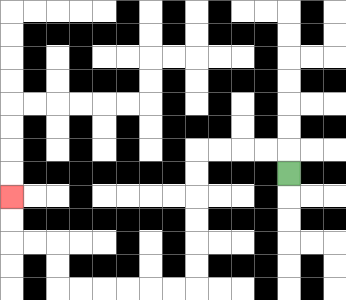{'start': '[12, 7]', 'end': '[0, 8]', 'path_directions': 'U,L,L,L,L,D,D,D,D,D,D,L,L,L,L,L,L,U,U,L,L,U,U', 'path_coordinates': '[[12, 7], [12, 6], [11, 6], [10, 6], [9, 6], [8, 6], [8, 7], [8, 8], [8, 9], [8, 10], [8, 11], [8, 12], [7, 12], [6, 12], [5, 12], [4, 12], [3, 12], [2, 12], [2, 11], [2, 10], [1, 10], [0, 10], [0, 9], [0, 8]]'}